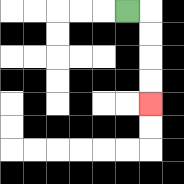{'start': '[5, 0]', 'end': '[6, 4]', 'path_directions': 'R,D,D,D,D', 'path_coordinates': '[[5, 0], [6, 0], [6, 1], [6, 2], [6, 3], [6, 4]]'}